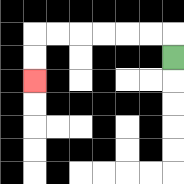{'start': '[7, 2]', 'end': '[1, 3]', 'path_directions': 'U,L,L,L,L,L,L,D,D', 'path_coordinates': '[[7, 2], [7, 1], [6, 1], [5, 1], [4, 1], [3, 1], [2, 1], [1, 1], [1, 2], [1, 3]]'}